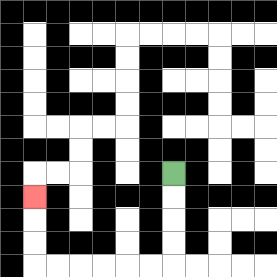{'start': '[7, 7]', 'end': '[1, 8]', 'path_directions': 'D,D,D,D,L,L,L,L,L,L,U,U,U', 'path_coordinates': '[[7, 7], [7, 8], [7, 9], [7, 10], [7, 11], [6, 11], [5, 11], [4, 11], [3, 11], [2, 11], [1, 11], [1, 10], [1, 9], [1, 8]]'}